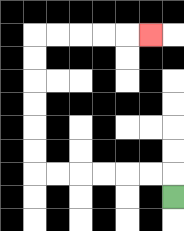{'start': '[7, 8]', 'end': '[6, 1]', 'path_directions': 'U,L,L,L,L,L,L,U,U,U,U,U,U,R,R,R,R,R', 'path_coordinates': '[[7, 8], [7, 7], [6, 7], [5, 7], [4, 7], [3, 7], [2, 7], [1, 7], [1, 6], [1, 5], [1, 4], [1, 3], [1, 2], [1, 1], [2, 1], [3, 1], [4, 1], [5, 1], [6, 1]]'}